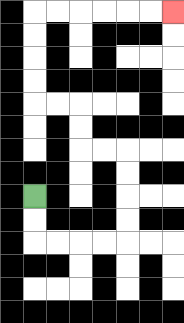{'start': '[1, 8]', 'end': '[7, 0]', 'path_directions': 'D,D,R,R,R,R,U,U,U,U,L,L,U,U,L,L,U,U,U,U,R,R,R,R,R,R', 'path_coordinates': '[[1, 8], [1, 9], [1, 10], [2, 10], [3, 10], [4, 10], [5, 10], [5, 9], [5, 8], [5, 7], [5, 6], [4, 6], [3, 6], [3, 5], [3, 4], [2, 4], [1, 4], [1, 3], [1, 2], [1, 1], [1, 0], [2, 0], [3, 0], [4, 0], [5, 0], [6, 0], [7, 0]]'}